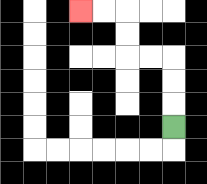{'start': '[7, 5]', 'end': '[3, 0]', 'path_directions': 'U,U,U,L,L,U,U,L,L', 'path_coordinates': '[[7, 5], [7, 4], [7, 3], [7, 2], [6, 2], [5, 2], [5, 1], [5, 0], [4, 0], [3, 0]]'}